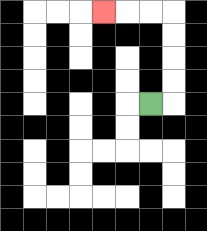{'start': '[6, 4]', 'end': '[4, 0]', 'path_directions': 'R,U,U,U,U,L,L,L', 'path_coordinates': '[[6, 4], [7, 4], [7, 3], [7, 2], [7, 1], [7, 0], [6, 0], [5, 0], [4, 0]]'}